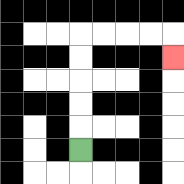{'start': '[3, 6]', 'end': '[7, 2]', 'path_directions': 'U,U,U,U,U,R,R,R,R,D', 'path_coordinates': '[[3, 6], [3, 5], [3, 4], [3, 3], [3, 2], [3, 1], [4, 1], [5, 1], [6, 1], [7, 1], [7, 2]]'}